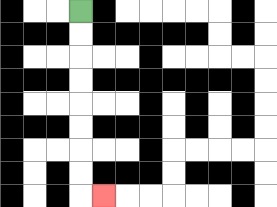{'start': '[3, 0]', 'end': '[4, 8]', 'path_directions': 'D,D,D,D,D,D,D,D,R', 'path_coordinates': '[[3, 0], [3, 1], [3, 2], [3, 3], [3, 4], [3, 5], [3, 6], [3, 7], [3, 8], [4, 8]]'}